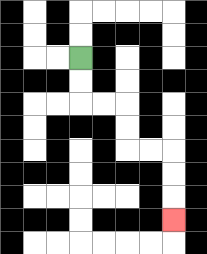{'start': '[3, 2]', 'end': '[7, 9]', 'path_directions': 'D,D,R,R,D,D,R,R,D,D,D', 'path_coordinates': '[[3, 2], [3, 3], [3, 4], [4, 4], [5, 4], [5, 5], [5, 6], [6, 6], [7, 6], [7, 7], [7, 8], [7, 9]]'}